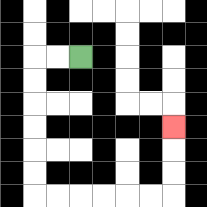{'start': '[3, 2]', 'end': '[7, 5]', 'path_directions': 'L,L,D,D,D,D,D,D,R,R,R,R,R,R,U,U,U', 'path_coordinates': '[[3, 2], [2, 2], [1, 2], [1, 3], [1, 4], [1, 5], [1, 6], [1, 7], [1, 8], [2, 8], [3, 8], [4, 8], [5, 8], [6, 8], [7, 8], [7, 7], [7, 6], [7, 5]]'}